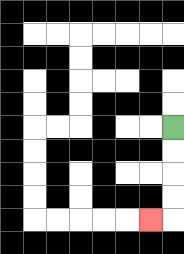{'start': '[7, 5]', 'end': '[6, 9]', 'path_directions': 'D,D,D,D,L', 'path_coordinates': '[[7, 5], [7, 6], [7, 7], [7, 8], [7, 9], [6, 9]]'}